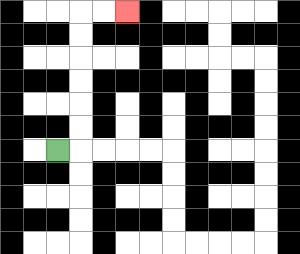{'start': '[2, 6]', 'end': '[5, 0]', 'path_directions': 'R,U,U,U,U,U,U,R,R', 'path_coordinates': '[[2, 6], [3, 6], [3, 5], [3, 4], [3, 3], [3, 2], [3, 1], [3, 0], [4, 0], [5, 0]]'}